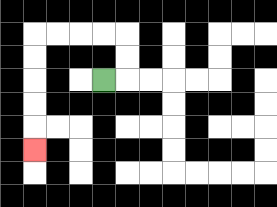{'start': '[4, 3]', 'end': '[1, 6]', 'path_directions': 'R,U,U,L,L,L,L,D,D,D,D,D', 'path_coordinates': '[[4, 3], [5, 3], [5, 2], [5, 1], [4, 1], [3, 1], [2, 1], [1, 1], [1, 2], [1, 3], [1, 4], [1, 5], [1, 6]]'}